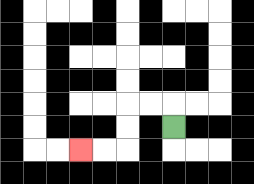{'start': '[7, 5]', 'end': '[3, 6]', 'path_directions': 'U,L,L,D,D,L,L', 'path_coordinates': '[[7, 5], [7, 4], [6, 4], [5, 4], [5, 5], [5, 6], [4, 6], [3, 6]]'}